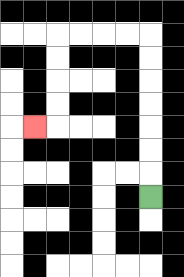{'start': '[6, 8]', 'end': '[1, 5]', 'path_directions': 'U,U,U,U,U,U,U,L,L,L,L,D,D,D,D,L', 'path_coordinates': '[[6, 8], [6, 7], [6, 6], [6, 5], [6, 4], [6, 3], [6, 2], [6, 1], [5, 1], [4, 1], [3, 1], [2, 1], [2, 2], [2, 3], [2, 4], [2, 5], [1, 5]]'}